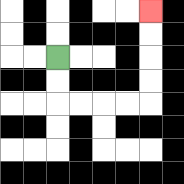{'start': '[2, 2]', 'end': '[6, 0]', 'path_directions': 'D,D,R,R,R,R,U,U,U,U', 'path_coordinates': '[[2, 2], [2, 3], [2, 4], [3, 4], [4, 4], [5, 4], [6, 4], [6, 3], [6, 2], [6, 1], [6, 0]]'}